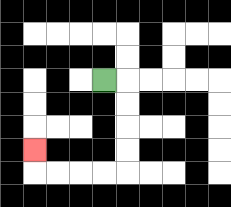{'start': '[4, 3]', 'end': '[1, 6]', 'path_directions': 'R,D,D,D,D,L,L,L,L,U', 'path_coordinates': '[[4, 3], [5, 3], [5, 4], [5, 5], [5, 6], [5, 7], [4, 7], [3, 7], [2, 7], [1, 7], [1, 6]]'}